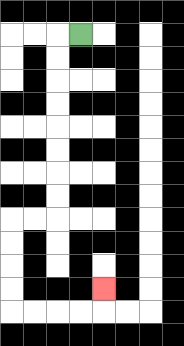{'start': '[3, 1]', 'end': '[4, 12]', 'path_directions': 'L,D,D,D,D,D,D,D,D,L,L,D,D,D,D,R,R,R,R,U', 'path_coordinates': '[[3, 1], [2, 1], [2, 2], [2, 3], [2, 4], [2, 5], [2, 6], [2, 7], [2, 8], [2, 9], [1, 9], [0, 9], [0, 10], [0, 11], [0, 12], [0, 13], [1, 13], [2, 13], [3, 13], [4, 13], [4, 12]]'}